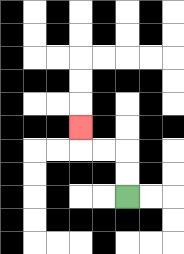{'start': '[5, 8]', 'end': '[3, 5]', 'path_directions': 'U,U,L,L,U', 'path_coordinates': '[[5, 8], [5, 7], [5, 6], [4, 6], [3, 6], [3, 5]]'}